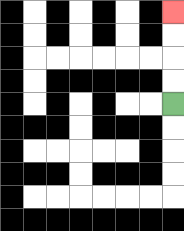{'start': '[7, 4]', 'end': '[7, 0]', 'path_directions': 'U,U,U,U', 'path_coordinates': '[[7, 4], [7, 3], [7, 2], [7, 1], [7, 0]]'}